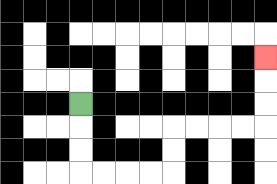{'start': '[3, 4]', 'end': '[11, 2]', 'path_directions': 'D,D,D,R,R,R,R,U,U,R,R,R,R,U,U,U', 'path_coordinates': '[[3, 4], [3, 5], [3, 6], [3, 7], [4, 7], [5, 7], [6, 7], [7, 7], [7, 6], [7, 5], [8, 5], [9, 5], [10, 5], [11, 5], [11, 4], [11, 3], [11, 2]]'}